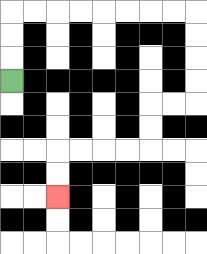{'start': '[0, 3]', 'end': '[2, 8]', 'path_directions': 'U,U,U,R,R,R,R,R,R,R,R,D,D,D,D,L,L,D,D,L,L,L,L,D,D', 'path_coordinates': '[[0, 3], [0, 2], [0, 1], [0, 0], [1, 0], [2, 0], [3, 0], [4, 0], [5, 0], [6, 0], [7, 0], [8, 0], [8, 1], [8, 2], [8, 3], [8, 4], [7, 4], [6, 4], [6, 5], [6, 6], [5, 6], [4, 6], [3, 6], [2, 6], [2, 7], [2, 8]]'}